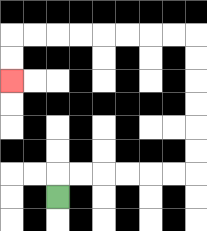{'start': '[2, 8]', 'end': '[0, 3]', 'path_directions': 'U,R,R,R,R,R,R,U,U,U,U,U,U,L,L,L,L,L,L,L,L,D,D', 'path_coordinates': '[[2, 8], [2, 7], [3, 7], [4, 7], [5, 7], [6, 7], [7, 7], [8, 7], [8, 6], [8, 5], [8, 4], [8, 3], [8, 2], [8, 1], [7, 1], [6, 1], [5, 1], [4, 1], [3, 1], [2, 1], [1, 1], [0, 1], [0, 2], [0, 3]]'}